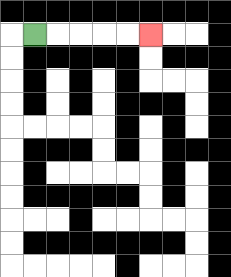{'start': '[1, 1]', 'end': '[6, 1]', 'path_directions': 'R,R,R,R,R', 'path_coordinates': '[[1, 1], [2, 1], [3, 1], [4, 1], [5, 1], [6, 1]]'}